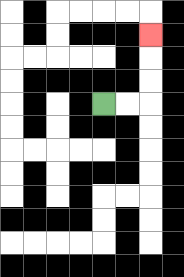{'start': '[4, 4]', 'end': '[6, 1]', 'path_directions': 'R,R,U,U,U', 'path_coordinates': '[[4, 4], [5, 4], [6, 4], [6, 3], [6, 2], [6, 1]]'}